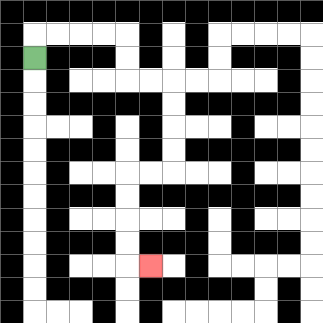{'start': '[1, 2]', 'end': '[6, 11]', 'path_directions': 'U,R,R,R,R,D,D,R,R,D,D,D,D,L,L,D,D,D,D,R', 'path_coordinates': '[[1, 2], [1, 1], [2, 1], [3, 1], [4, 1], [5, 1], [5, 2], [5, 3], [6, 3], [7, 3], [7, 4], [7, 5], [7, 6], [7, 7], [6, 7], [5, 7], [5, 8], [5, 9], [5, 10], [5, 11], [6, 11]]'}